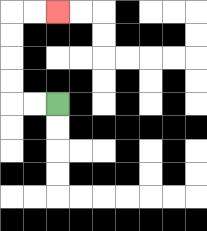{'start': '[2, 4]', 'end': '[2, 0]', 'path_directions': 'L,L,U,U,U,U,R,R', 'path_coordinates': '[[2, 4], [1, 4], [0, 4], [0, 3], [0, 2], [0, 1], [0, 0], [1, 0], [2, 0]]'}